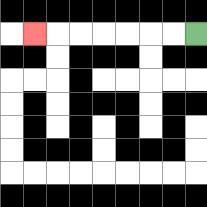{'start': '[8, 1]', 'end': '[1, 1]', 'path_directions': 'L,L,L,L,L,L,L', 'path_coordinates': '[[8, 1], [7, 1], [6, 1], [5, 1], [4, 1], [3, 1], [2, 1], [1, 1]]'}